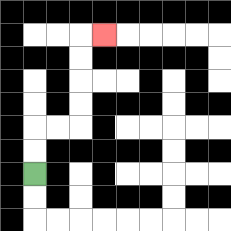{'start': '[1, 7]', 'end': '[4, 1]', 'path_directions': 'U,U,R,R,U,U,U,U,R', 'path_coordinates': '[[1, 7], [1, 6], [1, 5], [2, 5], [3, 5], [3, 4], [3, 3], [3, 2], [3, 1], [4, 1]]'}